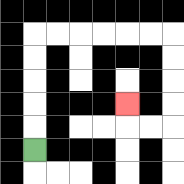{'start': '[1, 6]', 'end': '[5, 4]', 'path_directions': 'U,U,U,U,U,R,R,R,R,R,R,D,D,D,D,L,L,U', 'path_coordinates': '[[1, 6], [1, 5], [1, 4], [1, 3], [1, 2], [1, 1], [2, 1], [3, 1], [4, 1], [5, 1], [6, 1], [7, 1], [7, 2], [7, 3], [7, 4], [7, 5], [6, 5], [5, 5], [5, 4]]'}